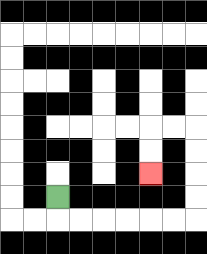{'start': '[2, 8]', 'end': '[6, 7]', 'path_directions': 'D,R,R,R,R,R,R,U,U,U,U,L,L,D,D', 'path_coordinates': '[[2, 8], [2, 9], [3, 9], [4, 9], [5, 9], [6, 9], [7, 9], [8, 9], [8, 8], [8, 7], [8, 6], [8, 5], [7, 5], [6, 5], [6, 6], [6, 7]]'}